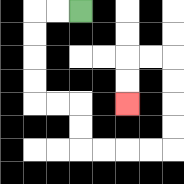{'start': '[3, 0]', 'end': '[5, 4]', 'path_directions': 'L,L,D,D,D,D,R,R,D,D,R,R,R,R,U,U,U,U,L,L,D,D', 'path_coordinates': '[[3, 0], [2, 0], [1, 0], [1, 1], [1, 2], [1, 3], [1, 4], [2, 4], [3, 4], [3, 5], [3, 6], [4, 6], [5, 6], [6, 6], [7, 6], [7, 5], [7, 4], [7, 3], [7, 2], [6, 2], [5, 2], [5, 3], [5, 4]]'}